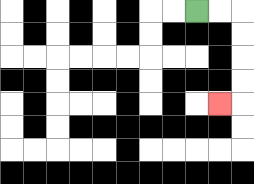{'start': '[8, 0]', 'end': '[9, 4]', 'path_directions': 'R,R,D,D,D,D,L', 'path_coordinates': '[[8, 0], [9, 0], [10, 0], [10, 1], [10, 2], [10, 3], [10, 4], [9, 4]]'}